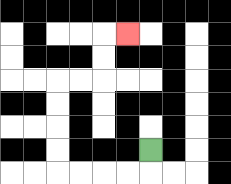{'start': '[6, 6]', 'end': '[5, 1]', 'path_directions': 'D,L,L,L,L,U,U,U,U,R,R,U,U,R', 'path_coordinates': '[[6, 6], [6, 7], [5, 7], [4, 7], [3, 7], [2, 7], [2, 6], [2, 5], [2, 4], [2, 3], [3, 3], [4, 3], [4, 2], [4, 1], [5, 1]]'}